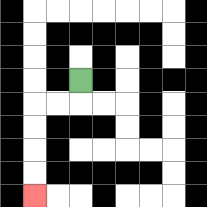{'start': '[3, 3]', 'end': '[1, 8]', 'path_directions': 'D,L,L,D,D,D,D', 'path_coordinates': '[[3, 3], [3, 4], [2, 4], [1, 4], [1, 5], [1, 6], [1, 7], [1, 8]]'}